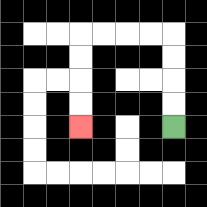{'start': '[7, 5]', 'end': '[3, 5]', 'path_directions': 'U,U,U,U,L,L,L,L,D,D,D,D', 'path_coordinates': '[[7, 5], [7, 4], [7, 3], [7, 2], [7, 1], [6, 1], [5, 1], [4, 1], [3, 1], [3, 2], [3, 3], [3, 4], [3, 5]]'}